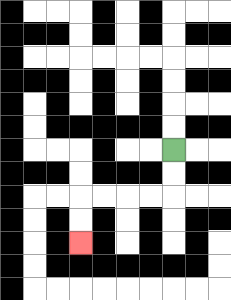{'start': '[7, 6]', 'end': '[3, 10]', 'path_directions': 'D,D,L,L,L,L,D,D', 'path_coordinates': '[[7, 6], [7, 7], [7, 8], [6, 8], [5, 8], [4, 8], [3, 8], [3, 9], [3, 10]]'}